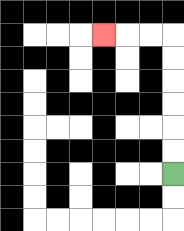{'start': '[7, 7]', 'end': '[4, 1]', 'path_directions': 'U,U,U,U,U,U,L,L,L', 'path_coordinates': '[[7, 7], [7, 6], [7, 5], [7, 4], [7, 3], [7, 2], [7, 1], [6, 1], [5, 1], [4, 1]]'}